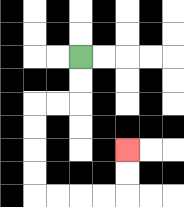{'start': '[3, 2]', 'end': '[5, 6]', 'path_directions': 'D,D,L,L,D,D,D,D,R,R,R,R,U,U', 'path_coordinates': '[[3, 2], [3, 3], [3, 4], [2, 4], [1, 4], [1, 5], [1, 6], [1, 7], [1, 8], [2, 8], [3, 8], [4, 8], [5, 8], [5, 7], [5, 6]]'}